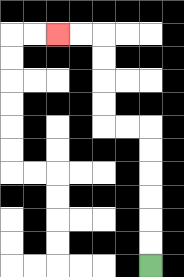{'start': '[6, 11]', 'end': '[2, 1]', 'path_directions': 'U,U,U,U,U,U,L,L,U,U,U,U,L,L', 'path_coordinates': '[[6, 11], [6, 10], [6, 9], [6, 8], [6, 7], [6, 6], [6, 5], [5, 5], [4, 5], [4, 4], [4, 3], [4, 2], [4, 1], [3, 1], [2, 1]]'}